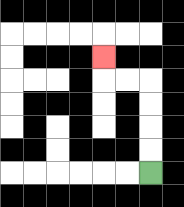{'start': '[6, 7]', 'end': '[4, 2]', 'path_directions': 'U,U,U,U,L,L,U', 'path_coordinates': '[[6, 7], [6, 6], [6, 5], [6, 4], [6, 3], [5, 3], [4, 3], [4, 2]]'}